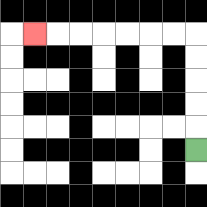{'start': '[8, 6]', 'end': '[1, 1]', 'path_directions': 'U,U,U,U,U,L,L,L,L,L,L,L', 'path_coordinates': '[[8, 6], [8, 5], [8, 4], [8, 3], [8, 2], [8, 1], [7, 1], [6, 1], [5, 1], [4, 1], [3, 1], [2, 1], [1, 1]]'}